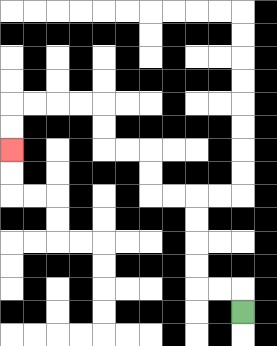{'start': '[10, 13]', 'end': '[0, 6]', 'path_directions': 'U,L,L,U,U,U,U,L,L,U,U,L,L,U,U,L,L,L,L,D,D', 'path_coordinates': '[[10, 13], [10, 12], [9, 12], [8, 12], [8, 11], [8, 10], [8, 9], [8, 8], [7, 8], [6, 8], [6, 7], [6, 6], [5, 6], [4, 6], [4, 5], [4, 4], [3, 4], [2, 4], [1, 4], [0, 4], [0, 5], [0, 6]]'}